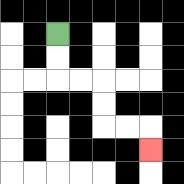{'start': '[2, 1]', 'end': '[6, 6]', 'path_directions': 'D,D,R,R,D,D,R,R,D', 'path_coordinates': '[[2, 1], [2, 2], [2, 3], [3, 3], [4, 3], [4, 4], [4, 5], [5, 5], [6, 5], [6, 6]]'}